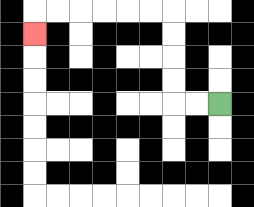{'start': '[9, 4]', 'end': '[1, 1]', 'path_directions': 'L,L,U,U,U,U,L,L,L,L,L,L,D', 'path_coordinates': '[[9, 4], [8, 4], [7, 4], [7, 3], [7, 2], [7, 1], [7, 0], [6, 0], [5, 0], [4, 0], [3, 0], [2, 0], [1, 0], [1, 1]]'}